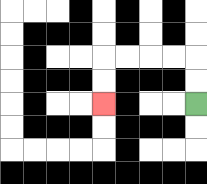{'start': '[8, 4]', 'end': '[4, 4]', 'path_directions': 'U,U,L,L,L,L,D,D', 'path_coordinates': '[[8, 4], [8, 3], [8, 2], [7, 2], [6, 2], [5, 2], [4, 2], [4, 3], [4, 4]]'}